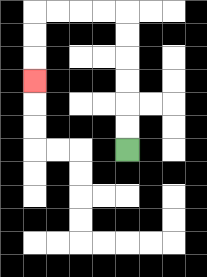{'start': '[5, 6]', 'end': '[1, 3]', 'path_directions': 'U,U,U,U,U,U,L,L,L,L,D,D,D', 'path_coordinates': '[[5, 6], [5, 5], [5, 4], [5, 3], [5, 2], [5, 1], [5, 0], [4, 0], [3, 0], [2, 0], [1, 0], [1, 1], [1, 2], [1, 3]]'}